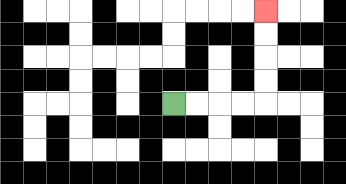{'start': '[7, 4]', 'end': '[11, 0]', 'path_directions': 'R,R,R,R,U,U,U,U', 'path_coordinates': '[[7, 4], [8, 4], [9, 4], [10, 4], [11, 4], [11, 3], [11, 2], [11, 1], [11, 0]]'}